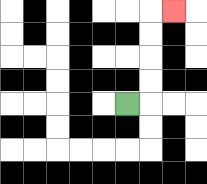{'start': '[5, 4]', 'end': '[7, 0]', 'path_directions': 'R,U,U,U,U,R', 'path_coordinates': '[[5, 4], [6, 4], [6, 3], [6, 2], [6, 1], [6, 0], [7, 0]]'}